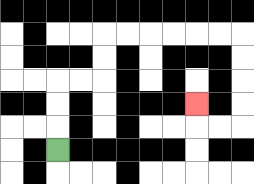{'start': '[2, 6]', 'end': '[8, 4]', 'path_directions': 'U,U,U,R,R,U,U,R,R,R,R,R,R,D,D,D,D,L,L,U', 'path_coordinates': '[[2, 6], [2, 5], [2, 4], [2, 3], [3, 3], [4, 3], [4, 2], [4, 1], [5, 1], [6, 1], [7, 1], [8, 1], [9, 1], [10, 1], [10, 2], [10, 3], [10, 4], [10, 5], [9, 5], [8, 5], [8, 4]]'}